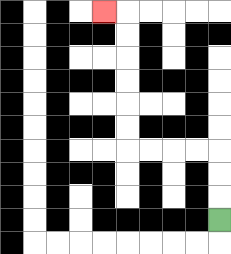{'start': '[9, 9]', 'end': '[4, 0]', 'path_directions': 'U,U,U,L,L,L,L,U,U,U,U,U,U,L', 'path_coordinates': '[[9, 9], [9, 8], [9, 7], [9, 6], [8, 6], [7, 6], [6, 6], [5, 6], [5, 5], [5, 4], [5, 3], [5, 2], [5, 1], [5, 0], [4, 0]]'}